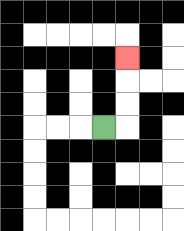{'start': '[4, 5]', 'end': '[5, 2]', 'path_directions': 'R,U,U,U', 'path_coordinates': '[[4, 5], [5, 5], [5, 4], [5, 3], [5, 2]]'}